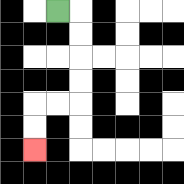{'start': '[2, 0]', 'end': '[1, 6]', 'path_directions': 'R,D,D,D,D,L,L,D,D', 'path_coordinates': '[[2, 0], [3, 0], [3, 1], [3, 2], [3, 3], [3, 4], [2, 4], [1, 4], [1, 5], [1, 6]]'}